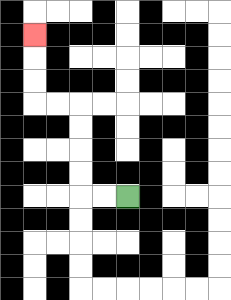{'start': '[5, 8]', 'end': '[1, 1]', 'path_directions': 'L,L,U,U,U,U,L,L,U,U,U', 'path_coordinates': '[[5, 8], [4, 8], [3, 8], [3, 7], [3, 6], [3, 5], [3, 4], [2, 4], [1, 4], [1, 3], [1, 2], [1, 1]]'}